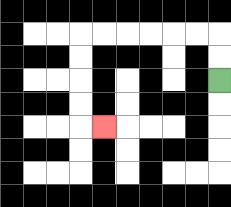{'start': '[9, 3]', 'end': '[4, 5]', 'path_directions': 'U,U,L,L,L,L,L,L,D,D,D,D,R', 'path_coordinates': '[[9, 3], [9, 2], [9, 1], [8, 1], [7, 1], [6, 1], [5, 1], [4, 1], [3, 1], [3, 2], [3, 3], [3, 4], [3, 5], [4, 5]]'}